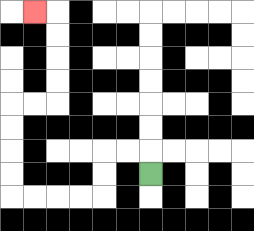{'start': '[6, 7]', 'end': '[1, 0]', 'path_directions': 'U,L,L,D,D,L,L,L,L,U,U,U,U,R,R,U,U,U,U,L', 'path_coordinates': '[[6, 7], [6, 6], [5, 6], [4, 6], [4, 7], [4, 8], [3, 8], [2, 8], [1, 8], [0, 8], [0, 7], [0, 6], [0, 5], [0, 4], [1, 4], [2, 4], [2, 3], [2, 2], [2, 1], [2, 0], [1, 0]]'}